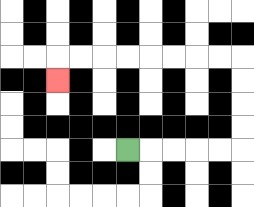{'start': '[5, 6]', 'end': '[2, 3]', 'path_directions': 'R,R,R,R,R,U,U,U,U,L,L,L,L,L,L,L,L,D', 'path_coordinates': '[[5, 6], [6, 6], [7, 6], [8, 6], [9, 6], [10, 6], [10, 5], [10, 4], [10, 3], [10, 2], [9, 2], [8, 2], [7, 2], [6, 2], [5, 2], [4, 2], [3, 2], [2, 2], [2, 3]]'}